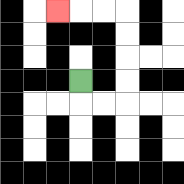{'start': '[3, 3]', 'end': '[2, 0]', 'path_directions': 'D,R,R,U,U,U,U,L,L,L', 'path_coordinates': '[[3, 3], [3, 4], [4, 4], [5, 4], [5, 3], [5, 2], [5, 1], [5, 0], [4, 0], [3, 0], [2, 0]]'}